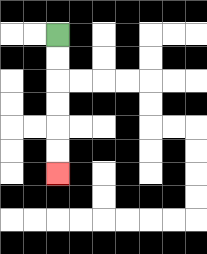{'start': '[2, 1]', 'end': '[2, 7]', 'path_directions': 'D,D,D,D,D,D', 'path_coordinates': '[[2, 1], [2, 2], [2, 3], [2, 4], [2, 5], [2, 6], [2, 7]]'}